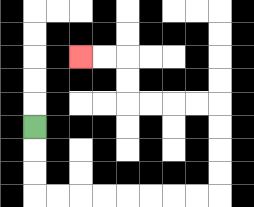{'start': '[1, 5]', 'end': '[3, 2]', 'path_directions': 'D,D,D,R,R,R,R,R,R,R,R,U,U,U,U,L,L,L,L,U,U,L,L', 'path_coordinates': '[[1, 5], [1, 6], [1, 7], [1, 8], [2, 8], [3, 8], [4, 8], [5, 8], [6, 8], [7, 8], [8, 8], [9, 8], [9, 7], [9, 6], [9, 5], [9, 4], [8, 4], [7, 4], [6, 4], [5, 4], [5, 3], [5, 2], [4, 2], [3, 2]]'}